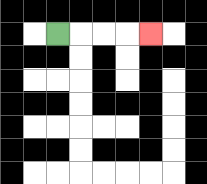{'start': '[2, 1]', 'end': '[6, 1]', 'path_directions': 'R,R,R,R', 'path_coordinates': '[[2, 1], [3, 1], [4, 1], [5, 1], [6, 1]]'}